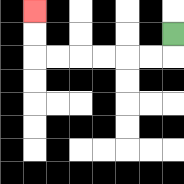{'start': '[7, 1]', 'end': '[1, 0]', 'path_directions': 'D,L,L,L,L,L,L,U,U', 'path_coordinates': '[[7, 1], [7, 2], [6, 2], [5, 2], [4, 2], [3, 2], [2, 2], [1, 2], [1, 1], [1, 0]]'}